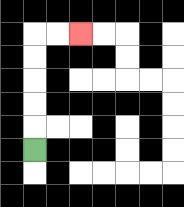{'start': '[1, 6]', 'end': '[3, 1]', 'path_directions': 'U,U,U,U,U,R,R', 'path_coordinates': '[[1, 6], [1, 5], [1, 4], [1, 3], [1, 2], [1, 1], [2, 1], [3, 1]]'}